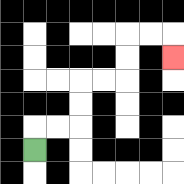{'start': '[1, 6]', 'end': '[7, 2]', 'path_directions': 'U,R,R,U,U,R,R,U,U,R,R,D', 'path_coordinates': '[[1, 6], [1, 5], [2, 5], [3, 5], [3, 4], [3, 3], [4, 3], [5, 3], [5, 2], [5, 1], [6, 1], [7, 1], [7, 2]]'}